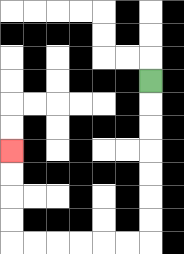{'start': '[6, 3]', 'end': '[0, 6]', 'path_directions': 'D,D,D,D,D,D,D,L,L,L,L,L,L,U,U,U,U', 'path_coordinates': '[[6, 3], [6, 4], [6, 5], [6, 6], [6, 7], [6, 8], [6, 9], [6, 10], [5, 10], [4, 10], [3, 10], [2, 10], [1, 10], [0, 10], [0, 9], [0, 8], [0, 7], [0, 6]]'}